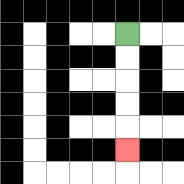{'start': '[5, 1]', 'end': '[5, 6]', 'path_directions': 'D,D,D,D,D', 'path_coordinates': '[[5, 1], [5, 2], [5, 3], [5, 4], [5, 5], [5, 6]]'}